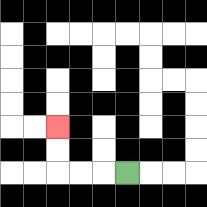{'start': '[5, 7]', 'end': '[2, 5]', 'path_directions': 'L,L,L,U,U', 'path_coordinates': '[[5, 7], [4, 7], [3, 7], [2, 7], [2, 6], [2, 5]]'}